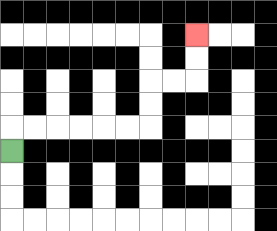{'start': '[0, 6]', 'end': '[8, 1]', 'path_directions': 'U,R,R,R,R,R,R,U,U,R,R,U,U', 'path_coordinates': '[[0, 6], [0, 5], [1, 5], [2, 5], [3, 5], [4, 5], [5, 5], [6, 5], [6, 4], [6, 3], [7, 3], [8, 3], [8, 2], [8, 1]]'}